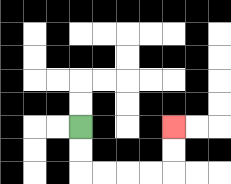{'start': '[3, 5]', 'end': '[7, 5]', 'path_directions': 'D,D,R,R,R,R,U,U', 'path_coordinates': '[[3, 5], [3, 6], [3, 7], [4, 7], [5, 7], [6, 7], [7, 7], [7, 6], [7, 5]]'}